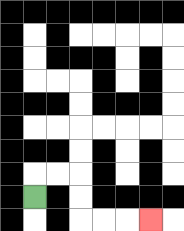{'start': '[1, 8]', 'end': '[6, 9]', 'path_directions': 'U,R,R,D,D,R,R,R', 'path_coordinates': '[[1, 8], [1, 7], [2, 7], [3, 7], [3, 8], [3, 9], [4, 9], [5, 9], [6, 9]]'}